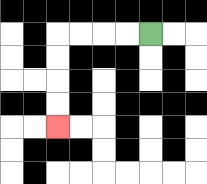{'start': '[6, 1]', 'end': '[2, 5]', 'path_directions': 'L,L,L,L,D,D,D,D', 'path_coordinates': '[[6, 1], [5, 1], [4, 1], [3, 1], [2, 1], [2, 2], [2, 3], [2, 4], [2, 5]]'}